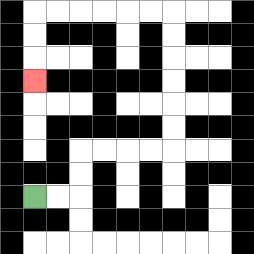{'start': '[1, 8]', 'end': '[1, 3]', 'path_directions': 'R,R,U,U,R,R,R,R,U,U,U,U,U,U,L,L,L,L,L,L,D,D,D', 'path_coordinates': '[[1, 8], [2, 8], [3, 8], [3, 7], [3, 6], [4, 6], [5, 6], [6, 6], [7, 6], [7, 5], [7, 4], [7, 3], [7, 2], [7, 1], [7, 0], [6, 0], [5, 0], [4, 0], [3, 0], [2, 0], [1, 0], [1, 1], [1, 2], [1, 3]]'}